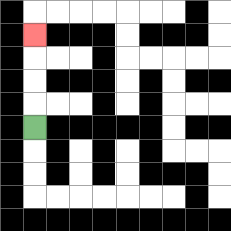{'start': '[1, 5]', 'end': '[1, 1]', 'path_directions': 'U,U,U,U', 'path_coordinates': '[[1, 5], [1, 4], [1, 3], [1, 2], [1, 1]]'}